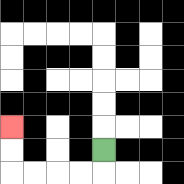{'start': '[4, 6]', 'end': '[0, 5]', 'path_directions': 'D,L,L,L,L,U,U', 'path_coordinates': '[[4, 6], [4, 7], [3, 7], [2, 7], [1, 7], [0, 7], [0, 6], [0, 5]]'}